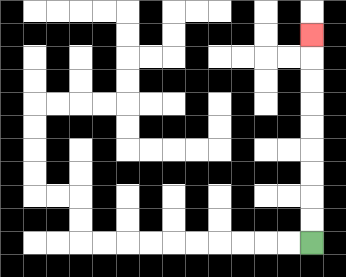{'start': '[13, 10]', 'end': '[13, 1]', 'path_directions': 'U,U,U,U,U,U,U,U,U', 'path_coordinates': '[[13, 10], [13, 9], [13, 8], [13, 7], [13, 6], [13, 5], [13, 4], [13, 3], [13, 2], [13, 1]]'}